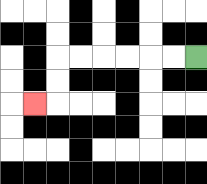{'start': '[8, 2]', 'end': '[1, 4]', 'path_directions': 'L,L,L,L,L,L,D,D,L', 'path_coordinates': '[[8, 2], [7, 2], [6, 2], [5, 2], [4, 2], [3, 2], [2, 2], [2, 3], [2, 4], [1, 4]]'}